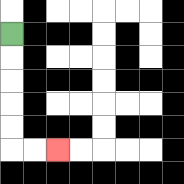{'start': '[0, 1]', 'end': '[2, 6]', 'path_directions': 'D,D,D,D,D,R,R', 'path_coordinates': '[[0, 1], [0, 2], [0, 3], [0, 4], [0, 5], [0, 6], [1, 6], [2, 6]]'}